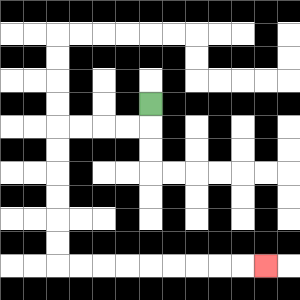{'start': '[6, 4]', 'end': '[11, 11]', 'path_directions': 'D,L,L,L,L,D,D,D,D,D,D,R,R,R,R,R,R,R,R,R', 'path_coordinates': '[[6, 4], [6, 5], [5, 5], [4, 5], [3, 5], [2, 5], [2, 6], [2, 7], [2, 8], [2, 9], [2, 10], [2, 11], [3, 11], [4, 11], [5, 11], [6, 11], [7, 11], [8, 11], [9, 11], [10, 11], [11, 11]]'}